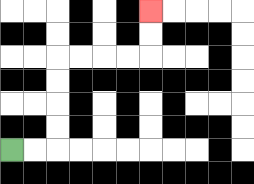{'start': '[0, 6]', 'end': '[6, 0]', 'path_directions': 'R,R,U,U,U,U,R,R,R,R,U,U', 'path_coordinates': '[[0, 6], [1, 6], [2, 6], [2, 5], [2, 4], [2, 3], [2, 2], [3, 2], [4, 2], [5, 2], [6, 2], [6, 1], [6, 0]]'}